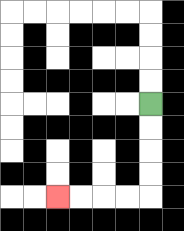{'start': '[6, 4]', 'end': '[2, 8]', 'path_directions': 'D,D,D,D,L,L,L,L', 'path_coordinates': '[[6, 4], [6, 5], [6, 6], [6, 7], [6, 8], [5, 8], [4, 8], [3, 8], [2, 8]]'}